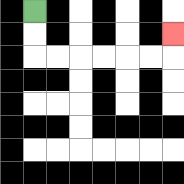{'start': '[1, 0]', 'end': '[7, 1]', 'path_directions': 'D,D,R,R,R,R,R,R,U', 'path_coordinates': '[[1, 0], [1, 1], [1, 2], [2, 2], [3, 2], [4, 2], [5, 2], [6, 2], [7, 2], [7, 1]]'}